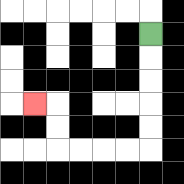{'start': '[6, 1]', 'end': '[1, 4]', 'path_directions': 'D,D,D,D,D,L,L,L,L,U,U,L', 'path_coordinates': '[[6, 1], [6, 2], [6, 3], [6, 4], [6, 5], [6, 6], [5, 6], [4, 6], [3, 6], [2, 6], [2, 5], [2, 4], [1, 4]]'}